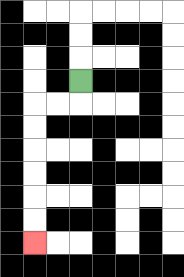{'start': '[3, 3]', 'end': '[1, 10]', 'path_directions': 'D,L,L,D,D,D,D,D,D', 'path_coordinates': '[[3, 3], [3, 4], [2, 4], [1, 4], [1, 5], [1, 6], [1, 7], [1, 8], [1, 9], [1, 10]]'}